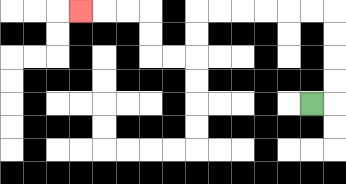{'start': '[13, 4]', 'end': '[3, 0]', 'path_directions': 'R,U,U,U,U,L,L,L,L,L,L,D,D,L,L,U,U,L,L,L', 'path_coordinates': '[[13, 4], [14, 4], [14, 3], [14, 2], [14, 1], [14, 0], [13, 0], [12, 0], [11, 0], [10, 0], [9, 0], [8, 0], [8, 1], [8, 2], [7, 2], [6, 2], [6, 1], [6, 0], [5, 0], [4, 0], [3, 0]]'}